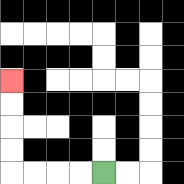{'start': '[4, 7]', 'end': '[0, 3]', 'path_directions': 'L,L,L,L,U,U,U,U', 'path_coordinates': '[[4, 7], [3, 7], [2, 7], [1, 7], [0, 7], [0, 6], [0, 5], [0, 4], [0, 3]]'}